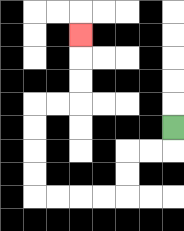{'start': '[7, 5]', 'end': '[3, 1]', 'path_directions': 'D,L,L,D,D,L,L,L,L,U,U,U,U,R,R,U,U,U', 'path_coordinates': '[[7, 5], [7, 6], [6, 6], [5, 6], [5, 7], [5, 8], [4, 8], [3, 8], [2, 8], [1, 8], [1, 7], [1, 6], [1, 5], [1, 4], [2, 4], [3, 4], [3, 3], [3, 2], [3, 1]]'}